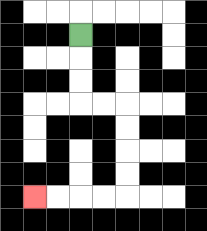{'start': '[3, 1]', 'end': '[1, 8]', 'path_directions': 'D,D,D,R,R,D,D,D,D,L,L,L,L', 'path_coordinates': '[[3, 1], [3, 2], [3, 3], [3, 4], [4, 4], [5, 4], [5, 5], [5, 6], [5, 7], [5, 8], [4, 8], [3, 8], [2, 8], [1, 8]]'}